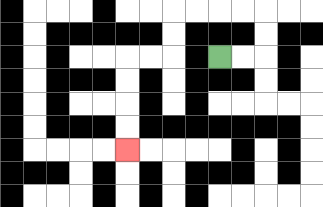{'start': '[9, 2]', 'end': '[5, 6]', 'path_directions': 'R,R,U,U,L,L,L,L,D,D,L,L,D,D,D,D', 'path_coordinates': '[[9, 2], [10, 2], [11, 2], [11, 1], [11, 0], [10, 0], [9, 0], [8, 0], [7, 0], [7, 1], [7, 2], [6, 2], [5, 2], [5, 3], [5, 4], [5, 5], [5, 6]]'}